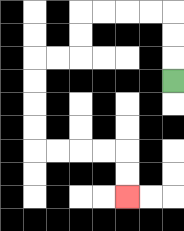{'start': '[7, 3]', 'end': '[5, 8]', 'path_directions': 'U,U,U,L,L,L,L,D,D,L,L,D,D,D,D,R,R,R,R,D,D', 'path_coordinates': '[[7, 3], [7, 2], [7, 1], [7, 0], [6, 0], [5, 0], [4, 0], [3, 0], [3, 1], [3, 2], [2, 2], [1, 2], [1, 3], [1, 4], [1, 5], [1, 6], [2, 6], [3, 6], [4, 6], [5, 6], [5, 7], [5, 8]]'}